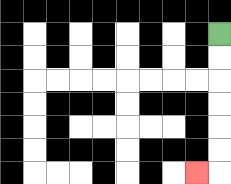{'start': '[9, 1]', 'end': '[8, 7]', 'path_directions': 'D,D,D,D,D,D,L', 'path_coordinates': '[[9, 1], [9, 2], [9, 3], [9, 4], [9, 5], [9, 6], [9, 7], [8, 7]]'}